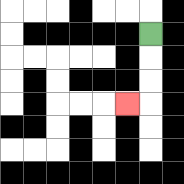{'start': '[6, 1]', 'end': '[5, 4]', 'path_directions': 'D,D,D,L', 'path_coordinates': '[[6, 1], [6, 2], [6, 3], [6, 4], [5, 4]]'}